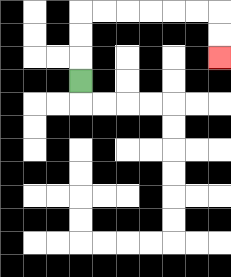{'start': '[3, 3]', 'end': '[9, 2]', 'path_directions': 'U,U,U,R,R,R,R,R,R,D,D', 'path_coordinates': '[[3, 3], [3, 2], [3, 1], [3, 0], [4, 0], [5, 0], [6, 0], [7, 0], [8, 0], [9, 0], [9, 1], [9, 2]]'}